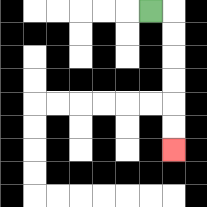{'start': '[6, 0]', 'end': '[7, 6]', 'path_directions': 'R,D,D,D,D,D,D', 'path_coordinates': '[[6, 0], [7, 0], [7, 1], [7, 2], [7, 3], [7, 4], [7, 5], [7, 6]]'}